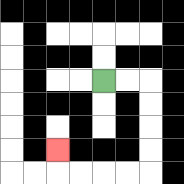{'start': '[4, 3]', 'end': '[2, 6]', 'path_directions': 'R,R,D,D,D,D,L,L,L,L,U', 'path_coordinates': '[[4, 3], [5, 3], [6, 3], [6, 4], [6, 5], [6, 6], [6, 7], [5, 7], [4, 7], [3, 7], [2, 7], [2, 6]]'}